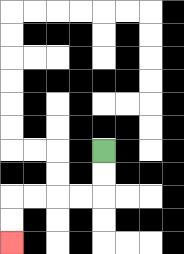{'start': '[4, 6]', 'end': '[0, 10]', 'path_directions': 'D,D,L,L,L,L,D,D', 'path_coordinates': '[[4, 6], [4, 7], [4, 8], [3, 8], [2, 8], [1, 8], [0, 8], [0, 9], [0, 10]]'}